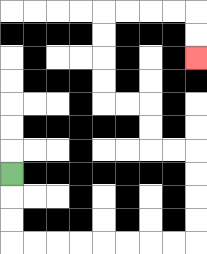{'start': '[0, 7]', 'end': '[8, 2]', 'path_directions': 'D,D,D,R,R,R,R,R,R,R,R,U,U,U,U,L,L,U,U,L,L,U,U,U,U,R,R,R,R,D,D', 'path_coordinates': '[[0, 7], [0, 8], [0, 9], [0, 10], [1, 10], [2, 10], [3, 10], [4, 10], [5, 10], [6, 10], [7, 10], [8, 10], [8, 9], [8, 8], [8, 7], [8, 6], [7, 6], [6, 6], [6, 5], [6, 4], [5, 4], [4, 4], [4, 3], [4, 2], [4, 1], [4, 0], [5, 0], [6, 0], [7, 0], [8, 0], [8, 1], [8, 2]]'}